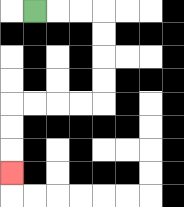{'start': '[1, 0]', 'end': '[0, 7]', 'path_directions': 'R,R,R,D,D,D,D,L,L,L,L,D,D,D', 'path_coordinates': '[[1, 0], [2, 0], [3, 0], [4, 0], [4, 1], [4, 2], [4, 3], [4, 4], [3, 4], [2, 4], [1, 4], [0, 4], [0, 5], [0, 6], [0, 7]]'}